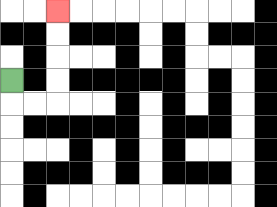{'start': '[0, 3]', 'end': '[2, 0]', 'path_directions': 'D,R,R,U,U,U,U', 'path_coordinates': '[[0, 3], [0, 4], [1, 4], [2, 4], [2, 3], [2, 2], [2, 1], [2, 0]]'}